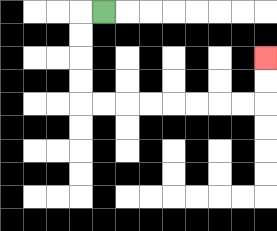{'start': '[4, 0]', 'end': '[11, 2]', 'path_directions': 'L,D,D,D,D,R,R,R,R,R,R,R,R,U,U', 'path_coordinates': '[[4, 0], [3, 0], [3, 1], [3, 2], [3, 3], [3, 4], [4, 4], [5, 4], [6, 4], [7, 4], [8, 4], [9, 4], [10, 4], [11, 4], [11, 3], [11, 2]]'}